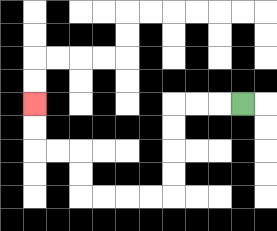{'start': '[10, 4]', 'end': '[1, 4]', 'path_directions': 'L,L,L,D,D,D,D,L,L,L,L,U,U,L,L,U,U', 'path_coordinates': '[[10, 4], [9, 4], [8, 4], [7, 4], [7, 5], [7, 6], [7, 7], [7, 8], [6, 8], [5, 8], [4, 8], [3, 8], [3, 7], [3, 6], [2, 6], [1, 6], [1, 5], [1, 4]]'}